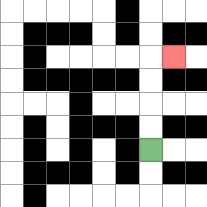{'start': '[6, 6]', 'end': '[7, 2]', 'path_directions': 'U,U,U,U,R', 'path_coordinates': '[[6, 6], [6, 5], [6, 4], [6, 3], [6, 2], [7, 2]]'}